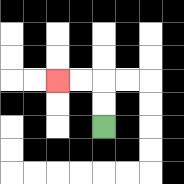{'start': '[4, 5]', 'end': '[2, 3]', 'path_directions': 'U,U,L,L', 'path_coordinates': '[[4, 5], [4, 4], [4, 3], [3, 3], [2, 3]]'}